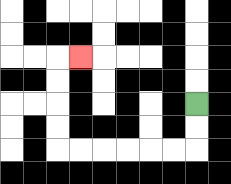{'start': '[8, 4]', 'end': '[3, 2]', 'path_directions': 'D,D,L,L,L,L,L,L,U,U,U,U,R', 'path_coordinates': '[[8, 4], [8, 5], [8, 6], [7, 6], [6, 6], [5, 6], [4, 6], [3, 6], [2, 6], [2, 5], [2, 4], [2, 3], [2, 2], [3, 2]]'}